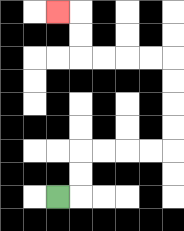{'start': '[2, 8]', 'end': '[2, 0]', 'path_directions': 'R,U,U,R,R,R,R,U,U,U,U,L,L,L,L,U,U,L', 'path_coordinates': '[[2, 8], [3, 8], [3, 7], [3, 6], [4, 6], [5, 6], [6, 6], [7, 6], [7, 5], [7, 4], [7, 3], [7, 2], [6, 2], [5, 2], [4, 2], [3, 2], [3, 1], [3, 0], [2, 0]]'}